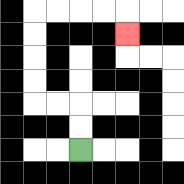{'start': '[3, 6]', 'end': '[5, 1]', 'path_directions': 'U,U,L,L,U,U,U,U,R,R,R,R,D', 'path_coordinates': '[[3, 6], [3, 5], [3, 4], [2, 4], [1, 4], [1, 3], [1, 2], [1, 1], [1, 0], [2, 0], [3, 0], [4, 0], [5, 0], [5, 1]]'}